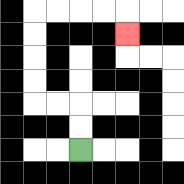{'start': '[3, 6]', 'end': '[5, 1]', 'path_directions': 'U,U,L,L,U,U,U,U,R,R,R,R,D', 'path_coordinates': '[[3, 6], [3, 5], [3, 4], [2, 4], [1, 4], [1, 3], [1, 2], [1, 1], [1, 0], [2, 0], [3, 0], [4, 0], [5, 0], [5, 1]]'}